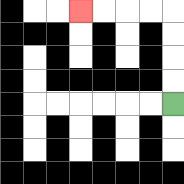{'start': '[7, 4]', 'end': '[3, 0]', 'path_directions': 'U,U,U,U,L,L,L,L', 'path_coordinates': '[[7, 4], [7, 3], [7, 2], [7, 1], [7, 0], [6, 0], [5, 0], [4, 0], [3, 0]]'}